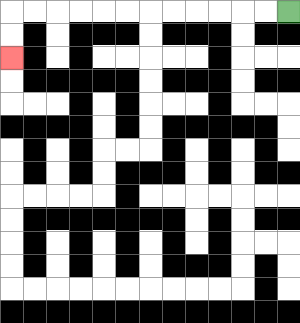{'start': '[12, 0]', 'end': '[0, 2]', 'path_directions': 'L,L,L,L,L,L,L,L,L,L,L,L,D,D', 'path_coordinates': '[[12, 0], [11, 0], [10, 0], [9, 0], [8, 0], [7, 0], [6, 0], [5, 0], [4, 0], [3, 0], [2, 0], [1, 0], [0, 0], [0, 1], [0, 2]]'}